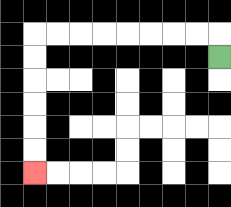{'start': '[9, 2]', 'end': '[1, 7]', 'path_directions': 'U,L,L,L,L,L,L,L,L,D,D,D,D,D,D', 'path_coordinates': '[[9, 2], [9, 1], [8, 1], [7, 1], [6, 1], [5, 1], [4, 1], [3, 1], [2, 1], [1, 1], [1, 2], [1, 3], [1, 4], [1, 5], [1, 6], [1, 7]]'}